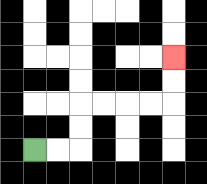{'start': '[1, 6]', 'end': '[7, 2]', 'path_directions': 'R,R,U,U,R,R,R,R,U,U', 'path_coordinates': '[[1, 6], [2, 6], [3, 6], [3, 5], [3, 4], [4, 4], [5, 4], [6, 4], [7, 4], [7, 3], [7, 2]]'}